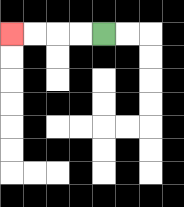{'start': '[4, 1]', 'end': '[0, 1]', 'path_directions': 'L,L,L,L', 'path_coordinates': '[[4, 1], [3, 1], [2, 1], [1, 1], [0, 1]]'}